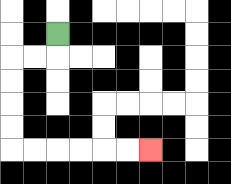{'start': '[2, 1]', 'end': '[6, 6]', 'path_directions': 'D,L,L,D,D,D,D,R,R,R,R,R,R', 'path_coordinates': '[[2, 1], [2, 2], [1, 2], [0, 2], [0, 3], [0, 4], [0, 5], [0, 6], [1, 6], [2, 6], [3, 6], [4, 6], [5, 6], [6, 6]]'}